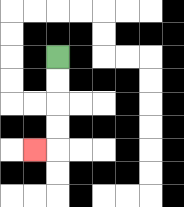{'start': '[2, 2]', 'end': '[1, 6]', 'path_directions': 'D,D,D,D,L', 'path_coordinates': '[[2, 2], [2, 3], [2, 4], [2, 5], [2, 6], [1, 6]]'}